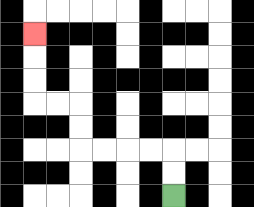{'start': '[7, 8]', 'end': '[1, 1]', 'path_directions': 'U,U,L,L,L,L,U,U,L,L,U,U,U', 'path_coordinates': '[[7, 8], [7, 7], [7, 6], [6, 6], [5, 6], [4, 6], [3, 6], [3, 5], [3, 4], [2, 4], [1, 4], [1, 3], [1, 2], [1, 1]]'}